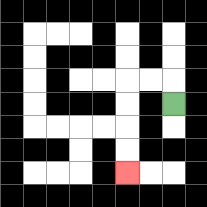{'start': '[7, 4]', 'end': '[5, 7]', 'path_directions': 'U,L,L,D,D,D,D', 'path_coordinates': '[[7, 4], [7, 3], [6, 3], [5, 3], [5, 4], [5, 5], [5, 6], [5, 7]]'}